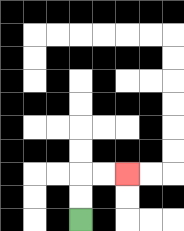{'start': '[3, 9]', 'end': '[5, 7]', 'path_directions': 'U,U,R,R', 'path_coordinates': '[[3, 9], [3, 8], [3, 7], [4, 7], [5, 7]]'}